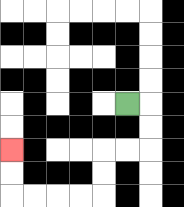{'start': '[5, 4]', 'end': '[0, 6]', 'path_directions': 'R,D,D,L,L,D,D,L,L,L,L,U,U', 'path_coordinates': '[[5, 4], [6, 4], [6, 5], [6, 6], [5, 6], [4, 6], [4, 7], [4, 8], [3, 8], [2, 8], [1, 8], [0, 8], [0, 7], [0, 6]]'}